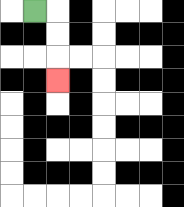{'start': '[1, 0]', 'end': '[2, 3]', 'path_directions': 'R,D,D,D', 'path_coordinates': '[[1, 0], [2, 0], [2, 1], [2, 2], [2, 3]]'}